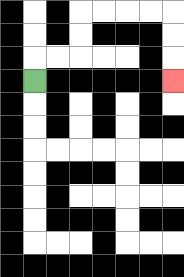{'start': '[1, 3]', 'end': '[7, 3]', 'path_directions': 'U,R,R,U,U,R,R,R,R,D,D,D', 'path_coordinates': '[[1, 3], [1, 2], [2, 2], [3, 2], [3, 1], [3, 0], [4, 0], [5, 0], [6, 0], [7, 0], [7, 1], [7, 2], [7, 3]]'}